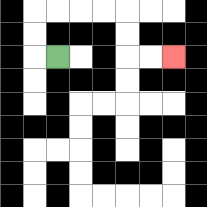{'start': '[2, 2]', 'end': '[7, 2]', 'path_directions': 'L,U,U,R,R,R,R,D,D,R,R', 'path_coordinates': '[[2, 2], [1, 2], [1, 1], [1, 0], [2, 0], [3, 0], [4, 0], [5, 0], [5, 1], [5, 2], [6, 2], [7, 2]]'}